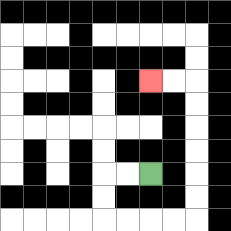{'start': '[6, 7]', 'end': '[6, 3]', 'path_directions': 'L,L,D,D,R,R,R,R,U,U,U,U,U,U,L,L', 'path_coordinates': '[[6, 7], [5, 7], [4, 7], [4, 8], [4, 9], [5, 9], [6, 9], [7, 9], [8, 9], [8, 8], [8, 7], [8, 6], [8, 5], [8, 4], [8, 3], [7, 3], [6, 3]]'}